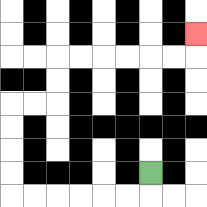{'start': '[6, 7]', 'end': '[8, 1]', 'path_directions': 'D,L,L,L,L,L,L,U,U,U,U,R,R,U,U,R,R,R,R,R,R,U', 'path_coordinates': '[[6, 7], [6, 8], [5, 8], [4, 8], [3, 8], [2, 8], [1, 8], [0, 8], [0, 7], [0, 6], [0, 5], [0, 4], [1, 4], [2, 4], [2, 3], [2, 2], [3, 2], [4, 2], [5, 2], [6, 2], [7, 2], [8, 2], [8, 1]]'}